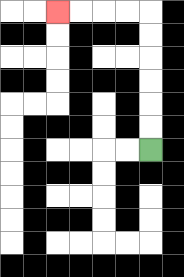{'start': '[6, 6]', 'end': '[2, 0]', 'path_directions': 'U,U,U,U,U,U,L,L,L,L', 'path_coordinates': '[[6, 6], [6, 5], [6, 4], [6, 3], [6, 2], [6, 1], [6, 0], [5, 0], [4, 0], [3, 0], [2, 0]]'}